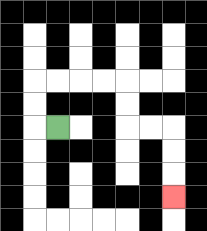{'start': '[2, 5]', 'end': '[7, 8]', 'path_directions': 'L,U,U,R,R,R,R,D,D,R,R,D,D,D', 'path_coordinates': '[[2, 5], [1, 5], [1, 4], [1, 3], [2, 3], [3, 3], [4, 3], [5, 3], [5, 4], [5, 5], [6, 5], [7, 5], [7, 6], [7, 7], [7, 8]]'}